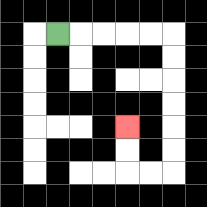{'start': '[2, 1]', 'end': '[5, 5]', 'path_directions': 'R,R,R,R,R,D,D,D,D,D,D,L,L,U,U', 'path_coordinates': '[[2, 1], [3, 1], [4, 1], [5, 1], [6, 1], [7, 1], [7, 2], [7, 3], [7, 4], [7, 5], [7, 6], [7, 7], [6, 7], [5, 7], [5, 6], [5, 5]]'}